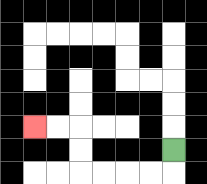{'start': '[7, 6]', 'end': '[1, 5]', 'path_directions': 'D,L,L,L,L,U,U,L,L', 'path_coordinates': '[[7, 6], [7, 7], [6, 7], [5, 7], [4, 7], [3, 7], [3, 6], [3, 5], [2, 5], [1, 5]]'}